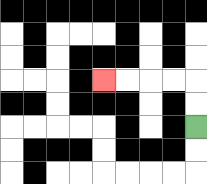{'start': '[8, 5]', 'end': '[4, 3]', 'path_directions': 'U,U,L,L,L,L', 'path_coordinates': '[[8, 5], [8, 4], [8, 3], [7, 3], [6, 3], [5, 3], [4, 3]]'}